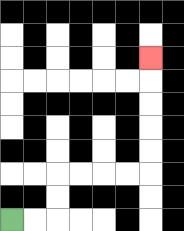{'start': '[0, 9]', 'end': '[6, 2]', 'path_directions': 'R,R,U,U,R,R,R,R,U,U,U,U,U', 'path_coordinates': '[[0, 9], [1, 9], [2, 9], [2, 8], [2, 7], [3, 7], [4, 7], [5, 7], [6, 7], [6, 6], [6, 5], [6, 4], [6, 3], [6, 2]]'}